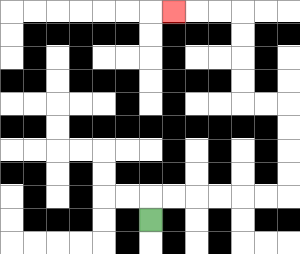{'start': '[6, 9]', 'end': '[7, 0]', 'path_directions': 'U,R,R,R,R,R,R,U,U,U,U,L,L,U,U,U,U,L,L,L', 'path_coordinates': '[[6, 9], [6, 8], [7, 8], [8, 8], [9, 8], [10, 8], [11, 8], [12, 8], [12, 7], [12, 6], [12, 5], [12, 4], [11, 4], [10, 4], [10, 3], [10, 2], [10, 1], [10, 0], [9, 0], [8, 0], [7, 0]]'}